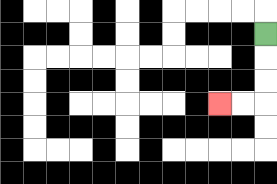{'start': '[11, 1]', 'end': '[9, 4]', 'path_directions': 'D,D,D,L,L', 'path_coordinates': '[[11, 1], [11, 2], [11, 3], [11, 4], [10, 4], [9, 4]]'}